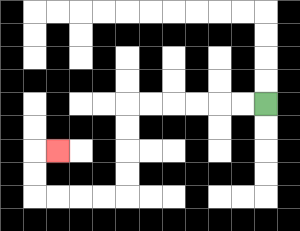{'start': '[11, 4]', 'end': '[2, 6]', 'path_directions': 'L,L,L,L,L,L,D,D,D,D,L,L,L,L,U,U,R', 'path_coordinates': '[[11, 4], [10, 4], [9, 4], [8, 4], [7, 4], [6, 4], [5, 4], [5, 5], [5, 6], [5, 7], [5, 8], [4, 8], [3, 8], [2, 8], [1, 8], [1, 7], [1, 6], [2, 6]]'}